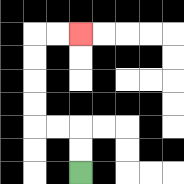{'start': '[3, 7]', 'end': '[3, 1]', 'path_directions': 'U,U,L,L,U,U,U,U,R,R', 'path_coordinates': '[[3, 7], [3, 6], [3, 5], [2, 5], [1, 5], [1, 4], [1, 3], [1, 2], [1, 1], [2, 1], [3, 1]]'}